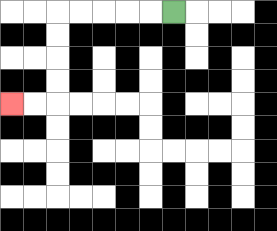{'start': '[7, 0]', 'end': '[0, 4]', 'path_directions': 'L,L,L,L,L,D,D,D,D,L,L', 'path_coordinates': '[[7, 0], [6, 0], [5, 0], [4, 0], [3, 0], [2, 0], [2, 1], [2, 2], [2, 3], [2, 4], [1, 4], [0, 4]]'}